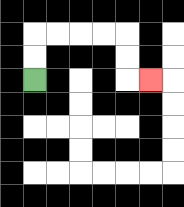{'start': '[1, 3]', 'end': '[6, 3]', 'path_directions': 'U,U,R,R,R,R,D,D,R', 'path_coordinates': '[[1, 3], [1, 2], [1, 1], [2, 1], [3, 1], [4, 1], [5, 1], [5, 2], [5, 3], [6, 3]]'}